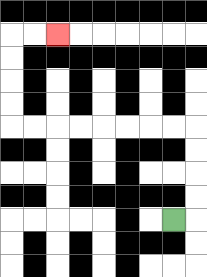{'start': '[7, 9]', 'end': '[2, 1]', 'path_directions': 'R,U,U,U,U,L,L,L,L,L,L,L,L,U,U,U,U,R,R', 'path_coordinates': '[[7, 9], [8, 9], [8, 8], [8, 7], [8, 6], [8, 5], [7, 5], [6, 5], [5, 5], [4, 5], [3, 5], [2, 5], [1, 5], [0, 5], [0, 4], [0, 3], [0, 2], [0, 1], [1, 1], [2, 1]]'}